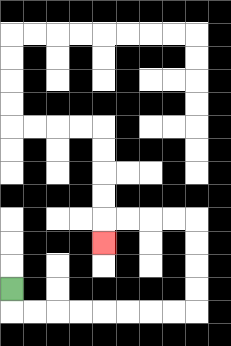{'start': '[0, 12]', 'end': '[4, 10]', 'path_directions': 'D,R,R,R,R,R,R,R,R,U,U,U,U,L,L,L,L,D', 'path_coordinates': '[[0, 12], [0, 13], [1, 13], [2, 13], [3, 13], [4, 13], [5, 13], [6, 13], [7, 13], [8, 13], [8, 12], [8, 11], [8, 10], [8, 9], [7, 9], [6, 9], [5, 9], [4, 9], [4, 10]]'}